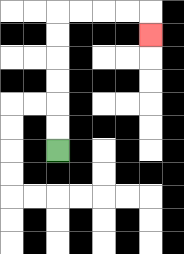{'start': '[2, 6]', 'end': '[6, 1]', 'path_directions': 'U,U,U,U,U,U,R,R,R,R,D', 'path_coordinates': '[[2, 6], [2, 5], [2, 4], [2, 3], [2, 2], [2, 1], [2, 0], [3, 0], [4, 0], [5, 0], [6, 0], [6, 1]]'}